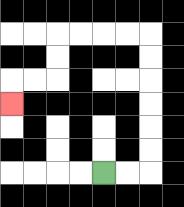{'start': '[4, 7]', 'end': '[0, 4]', 'path_directions': 'R,R,U,U,U,U,U,U,L,L,L,L,D,D,L,L,D', 'path_coordinates': '[[4, 7], [5, 7], [6, 7], [6, 6], [6, 5], [6, 4], [6, 3], [6, 2], [6, 1], [5, 1], [4, 1], [3, 1], [2, 1], [2, 2], [2, 3], [1, 3], [0, 3], [0, 4]]'}